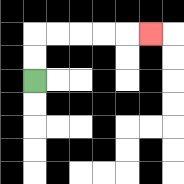{'start': '[1, 3]', 'end': '[6, 1]', 'path_directions': 'U,U,R,R,R,R,R', 'path_coordinates': '[[1, 3], [1, 2], [1, 1], [2, 1], [3, 1], [4, 1], [5, 1], [6, 1]]'}